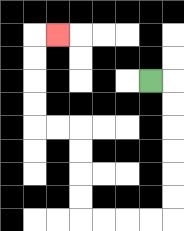{'start': '[6, 3]', 'end': '[2, 1]', 'path_directions': 'R,D,D,D,D,D,D,L,L,L,L,U,U,U,U,L,L,U,U,U,U,R', 'path_coordinates': '[[6, 3], [7, 3], [7, 4], [7, 5], [7, 6], [7, 7], [7, 8], [7, 9], [6, 9], [5, 9], [4, 9], [3, 9], [3, 8], [3, 7], [3, 6], [3, 5], [2, 5], [1, 5], [1, 4], [1, 3], [1, 2], [1, 1], [2, 1]]'}